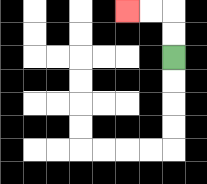{'start': '[7, 2]', 'end': '[5, 0]', 'path_directions': 'U,U,L,L', 'path_coordinates': '[[7, 2], [7, 1], [7, 0], [6, 0], [5, 0]]'}